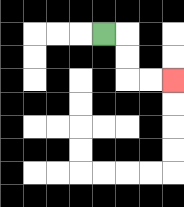{'start': '[4, 1]', 'end': '[7, 3]', 'path_directions': 'R,D,D,R,R', 'path_coordinates': '[[4, 1], [5, 1], [5, 2], [5, 3], [6, 3], [7, 3]]'}